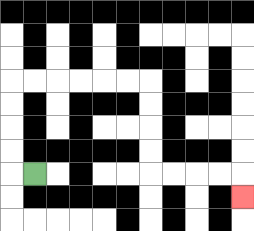{'start': '[1, 7]', 'end': '[10, 8]', 'path_directions': 'L,U,U,U,U,R,R,R,R,R,R,D,D,D,D,R,R,R,R,D', 'path_coordinates': '[[1, 7], [0, 7], [0, 6], [0, 5], [0, 4], [0, 3], [1, 3], [2, 3], [3, 3], [4, 3], [5, 3], [6, 3], [6, 4], [6, 5], [6, 6], [6, 7], [7, 7], [8, 7], [9, 7], [10, 7], [10, 8]]'}